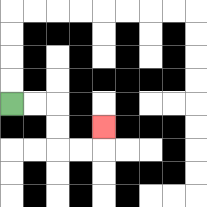{'start': '[0, 4]', 'end': '[4, 5]', 'path_directions': 'R,R,D,D,R,R,U', 'path_coordinates': '[[0, 4], [1, 4], [2, 4], [2, 5], [2, 6], [3, 6], [4, 6], [4, 5]]'}